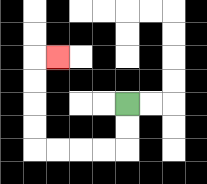{'start': '[5, 4]', 'end': '[2, 2]', 'path_directions': 'D,D,L,L,L,L,U,U,U,U,R', 'path_coordinates': '[[5, 4], [5, 5], [5, 6], [4, 6], [3, 6], [2, 6], [1, 6], [1, 5], [1, 4], [1, 3], [1, 2], [2, 2]]'}